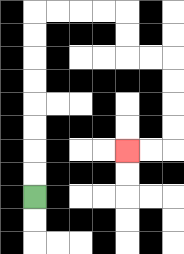{'start': '[1, 8]', 'end': '[5, 6]', 'path_directions': 'U,U,U,U,U,U,U,U,R,R,R,R,D,D,R,R,D,D,D,D,L,L', 'path_coordinates': '[[1, 8], [1, 7], [1, 6], [1, 5], [1, 4], [1, 3], [1, 2], [1, 1], [1, 0], [2, 0], [3, 0], [4, 0], [5, 0], [5, 1], [5, 2], [6, 2], [7, 2], [7, 3], [7, 4], [7, 5], [7, 6], [6, 6], [5, 6]]'}